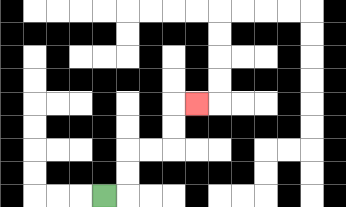{'start': '[4, 8]', 'end': '[8, 4]', 'path_directions': 'R,U,U,R,R,U,U,R', 'path_coordinates': '[[4, 8], [5, 8], [5, 7], [5, 6], [6, 6], [7, 6], [7, 5], [7, 4], [8, 4]]'}